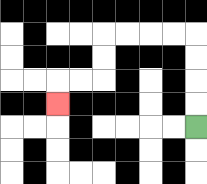{'start': '[8, 5]', 'end': '[2, 4]', 'path_directions': 'U,U,U,U,L,L,L,L,D,D,L,L,D', 'path_coordinates': '[[8, 5], [8, 4], [8, 3], [8, 2], [8, 1], [7, 1], [6, 1], [5, 1], [4, 1], [4, 2], [4, 3], [3, 3], [2, 3], [2, 4]]'}